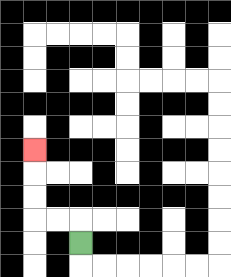{'start': '[3, 10]', 'end': '[1, 6]', 'path_directions': 'U,L,L,U,U,U', 'path_coordinates': '[[3, 10], [3, 9], [2, 9], [1, 9], [1, 8], [1, 7], [1, 6]]'}